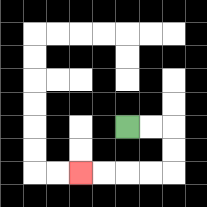{'start': '[5, 5]', 'end': '[3, 7]', 'path_directions': 'R,R,D,D,L,L,L,L', 'path_coordinates': '[[5, 5], [6, 5], [7, 5], [7, 6], [7, 7], [6, 7], [5, 7], [4, 7], [3, 7]]'}